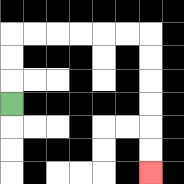{'start': '[0, 4]', 'end': '[6, 7]', 'path_directions': 'U,U,U,R,R,R,R,R,R,D,D,D,D,D,D', 'path_coordinates': '[[0, 4], [0, 3], [0, 2], [0, 1], [1, 1], [2, 1], [3, 1], [4, 1], [5, 1], [6, 1], [6, 2], [6, 3], [6, 4], [6, 5], [6, 6], [6, 7]]'}